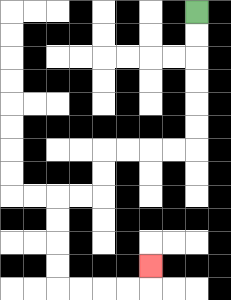{'start': '[8, 0]', 'end': '[6, 11]', 'path_directions': 'D,D,D,D,D,D,L,L,L,L,D,D,L,L,D,D,D,D,R,R,R,R,U', 'path_coordinates': '[[8, 0], [8, 1], [8, 2], [8, 3], [8, 4], [8, 5], [8, 6], [7, 6], [6, 6], [5, 6], [4, 6], [4, 7], [4, 8], [3, 8], [2, 8], [2, 9], [2, 10], [2, 11], [2, 12], [3, 12], [4, 12], [5, 12], [6, 12], [6, 11]]'}